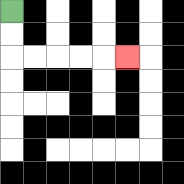{'start': '[0, 0]', 'end': '[5, 2]', 'path_directions': 'D,D,R,R,R,R,R', 'path_coordinates': '[[0, 0], [0, 1], [0, 2], [1, 2], [2, 2], [3, 2], [4, 2], [5, 2]]'}